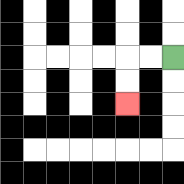{'start': '[7, 2]', 'end': '[5, 4]', 'path_directions': 'L,L,D,D', 'path_coordinates': '[[7, 2], [6, 2], [5, 2], [5, 3], [5, 4]]'}